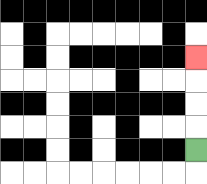{'start': '[8, 6]', 'end': '[8, 2]', 'path_directions': 'U,U,U,U', 'path_coordinates': '[[8, 6], [8, 5], [8, 4], [8, 3], [8, 2]]'}